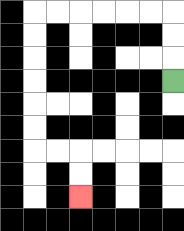{'start': '[7, 3]', 'end': '[3, 8]', 'path_directions': 'U,U,U,L,L,L,L,L,L,D,D,D,D,D,D,R,R,D,D', 'path_coordinates': '[[7, 3], [7, 2], [7, 1], [7, 0], [6, 0], [5, 0], [4, 0], [3, 0], [2, 0], [1, 0], [1, 1], [1, 2], [1, 3], [1, 4], [1, 5], [1, 6], [2, 6], [3, 6], [3, 7], [3, 8]]'}